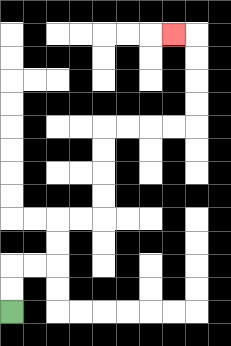{'start': '[0, 13]', 'end': '[7, 1]', 'path_directions': 'U,U,R,R,U,U,R,R,U,U,U,U,R,R,R,R,U,U,U,U,L', 'path_coordinates': '[[0, 13], [0, 12], [0, 11], [1, 11], [2, 11], [2, 10], [2, 9], [3, 9], [4, 9], [4, 8], [4, 7], [4, 6], [4, 5], [5, 5], [6, 5], [7, 5], [8, 5], [8, 4], [8, 3], [8, 2], [8, 1], [7, 1]]'}